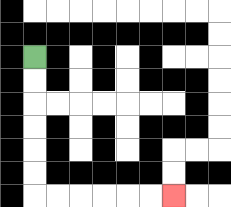{'start': '[1, 2]', 'end': '[7, 8]', 'path_directions': 'D,D,D,D,D,D,R,R,R,R,R,R', 'path_coordinates': '[[1, 2], [1, 3], [1, 4], [1, 5], [1, 6], [1, 7], [1, 8], [2, 8], [3, 8], [4, 8], [5, 8], [6, 8], [7, 8]]'}